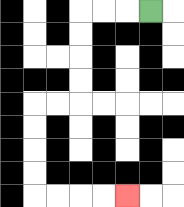{'start': '[6, 0]', 'end': '[5, 8]', 'path_directions': 'L,L,L,D,D,D,D,L,L,D,D,D,D,R,R,R,R', 'path_coordinates': '[[6, 0], [5, 0], [4, 0], [3, 0], [3, 1], [3, 2], [3, 3], [3, 4], [2, 4], [1, 4], [1, 5], [1, 6], [1, 7], [1, 8], [2, 8], [3, 8], [4, 8], [5, 8]]'}